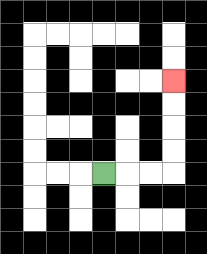{'start': '[4, 7]', 'end': '[7, 3]', 'path_directions': 'R,R,R,U,U,U,U', 'path_coordinates': '[[4, 7], [5, 7], [6, 7], [7, 7], [7, 6], [7, 5], [7, 4], [7, 3]]'}